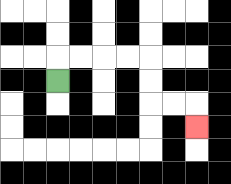{'start': '[2, 3]', 'end': '[8, 5]', 'path_directions': 'U,R,R,R,R,D,D,R,R,D', 'path_coordinates': '[[2, 3], [2, 2], [3, 2], [4, 2], [5, 2], [6, 2], [6, 3], [6, 4], [7, 4], [8, 4], [8, 5]]'}